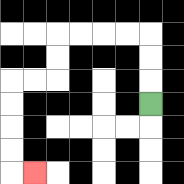{'start': '[6, 4]', 'end': '[1, 7]', 'path_directions': 'U,U,U,L,L,L,L,D,D,L,L,D,D,D,D,R', 'path_coordinates': '[[6, 4], [6, 3], [6, 2], [6, 1], [5, 1], [4, 1], [3, 1], [2, 1], [2, 2], [2, 3], [1, 3], [0, 3], [0, 4], [0, 5], [0, 6], [0, 7], [1, 7]]'}